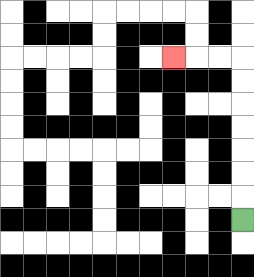{'start': '[10, 9]', 'end': '[7, 2]', 'path_directions': 'U,U,U,U,U,U,U,L,L,L', 'path_coordinates': '[[10, 9], [10, 8], [10, 7], [10, 6], [10, 5], [10, 4], [10, 3], [10, 2], [9, 2], [8, 2], [7, 2]]'}